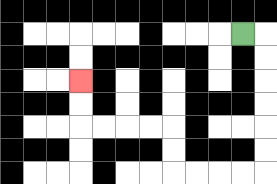{'start': '[10, 1]', 'end': '[3, 3]', 'path_directions': 'R,D,D,D,D,D,D,L,L,L,L,U,U,L,L,L,L,U,U', 'path_coordinates': '[[10, 1], [11, 1], [11, 2], [11, 3], [11, 4], [11, 5], [11, 6], [11, 7], [10, 7], [9, 7], [8, 7], [7, 7], [7, 6], [7, 5], [6, 5], [5, 5], [4, 5], [3, 5], [3, 4], [3, 3]]'}